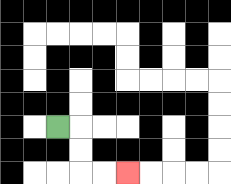{'start': '[2, 5]', 'end': '[5, 7]', 'path_directions': 'R,D,D,R,R', 'path_coordinates': '[[2, 5], [3, 5], [3, 6], [3, 7], [4, 7], [5, 7]]'}